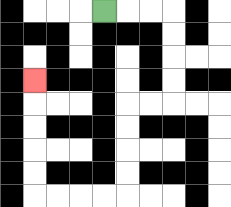{'start': '[4, 0]', 'end': '[1, 3]', 'path_directions': 'R,R,R,D,D,D,D,L,L,D,D,D,D,L,L,L,L,U,U,U,U,U', 'path_coordinates': '[[4, 0], [5, 0], [6, 0], [7, 0], [7, 1], [7, 2], [7, 3], [7, 4], [6, 4], [5, 4], [5, 5], [5, 6], [5, 7], [5, 8], [4, 8], [3, 8], [2, 8], [1, 8], [1, 7], [1, 6], [1, 5], [1, 4], [1, 3]]'}